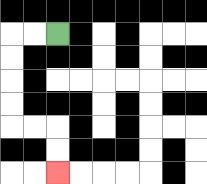{'start': '[2, 1]', 'end': '[2, 7]', 'path_directions': 'L,L,D,D,D,D,R,R,D,D', 'path_coordinates': '[[2, 1], [1, 1], [0, 1], [0, 2], [0, 3], [0, 4], [0, 5], [1, 5], [2, 5], [2, 6], [2, 7]]'}